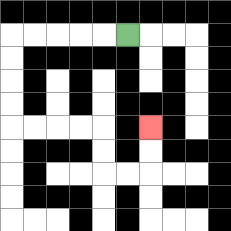{'start': '[5, 1]', 'end': '[6, 5]', 'path_directions': 'L,L,L,L,L,D,D,D,D,R,R,R,R,D,D,R,R,U,U', 'path_coordinates': '[[5, 1], [4, 1], [3, 1], [2, 1], [1, 1], [0, 1], [0, 2], [0, 3], [0, 4], [0, 5], [1, 5], [2, 5], [3, 5], [4, 5], [4, 6], [4, 7], [5, 7], [6, 7], [6, 6], [6, 5]]'}